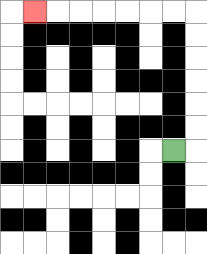{'start': '[7, 6]', 'end': '[1, 0]', 'path_directions': 'R,U,U,U,U,U,U,L,L,L,L,L,L,L', 'path_coordinates': '[[7, 6], [8, 6], [8, 5], [8, 4], [8, 3], [8, 2], [8, 1], [8, 0], [7, 0], [6, 0], [5, 0], [4, 0], [3, 0], [2, 0], [1, 0]]'}